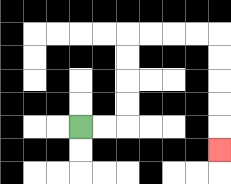{'start': '[3, 5]', 'end': '[9, 6]', 'path_directions': 'R,R,U,U,U,U,R,R,R,R,D,D,D,D,D', 'path_coordinates': '[[3, 5], [4, 5], [5, 5], [5, 4], [5, 3], [5, 2], [5, 1], [6, 1], [7, 1], [8, 1], [9, 1], [9, 2], [9, 3], [9, 4], [9, 5], [9, 6]]'}